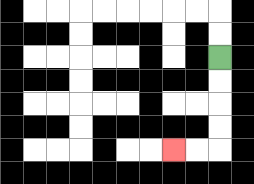{'start': '[9, 2]', 'end': '[7, 6]', 'path_directions': 'D,D,D,D,L,L', 'path_coordinates': '[[9, 2], [9, 3], [9, 4], [9, 5], [9, 6], [8, 6], [7, 6]]'}